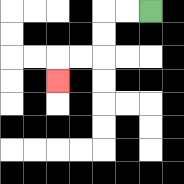{'start': '[6, 0]', 'end': '[2, 3]', 'path_directions': 'L,L,D,D,L,L,D', 'path_coordinates': '[[6, 0], [5, 0], [4, 0], [4, 1], [4, 2], [3, 2], [2, 2], [2, 3]]'}